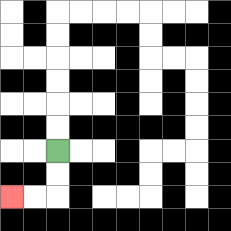{'start': '[2, 6]', 'end': '[0, 8]', 'path_directions': 'D,D,L,L', 'path_coordinates': '[[2, 6], [2, 7], [2, 8], [1, 8], [0, 8]]'}